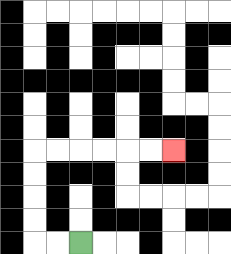{'start': '[3, 10]', 'end': '[7, 6]', 'path_directions': 'L,L,U,U,U,U,R,R,R,R,R,R', 'path_coordinates': '[[3, 10], [2, 10], [1, 10], [1, 9], [1, 8], [1, 7], [1, 6], [2, 6], [3, 6], [4, 6], [5, 6], [6, 6], [7, 6]]'}